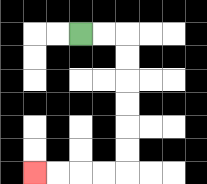{'start': '[3, 1]', 'end': '[1, 7]', 'path_directions': 'R,R,D,D,D,D,D,D,L,L,L,L', 'path_coordinates': '[[3, 1], [4, 1], [5, 1], [5, 2], [5, 3], [5, 4], [5, 5], [5, 6], [5, 7], [4, 7], [3, 7], [2, 7], [1, 7]]'}